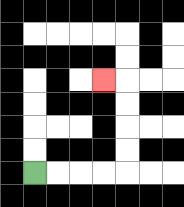{'start': '[1, 7]', 'end': '[4, 3]', 'path_directions': 'R,R,R,R,U,U,U,U,L', 'path_coordinates': '[[1, 7], [2, 7], [3, 7], [4, 7], [5, 7], [5, 6], [5, 5], [5, 4], [5, 3], [4, 3]]'}